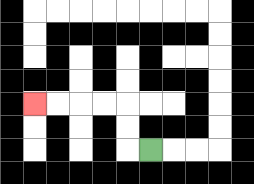{'start': '[6, 6]', 'end': '[1, 4]', 'path_directions': 'L,U,U,L,L,L,L', 'path_coordinates': '[[6, 6], [5, 6], [5, 5], [5, 4], [4, 4], [3, 4], [2, 4], [1, 4]]'}